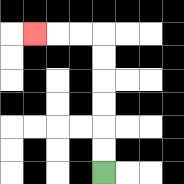{'start': '[4, 7]', 'end': '[1, 1]', 'path_directions': 'U,U,U,U,U,U,L,L,L', 'path_coordinates': '[[4, 7], [4, 6], [4, 5], [4, 4], [4, 3], [4, 2], [4, 1], [3, 1], [2, 1], [1, 1]]'}